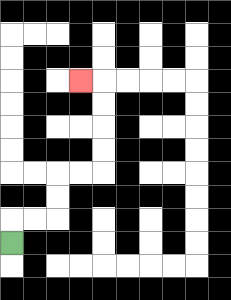{'start': '[0, 10]', 'end': '[3, 3]', 'path_directions': 'U,R,R,U,U,R,R,U,U,U,U,L', 'path_coordinates': '[[0, 10], [0, 9], [1, 9], [2, 9], [2, 8], [2, 7], [3, 7], [4, 7], [4, 6], [4, 5], [4, 4], [4, 3], [3, 3]]'}